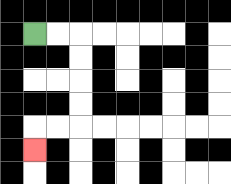{'start': '[1, 1]', 'end': '[1, 6]', 'path_directions': 'R,R,D,D,D,D,L,L,D', 'path_coordinates': '[[1, 1], [2, 1], [3, 1], [3, 2], [3, 3], [3, 4], [3, 5], [2, 5], [1, 5], [1, 6]]'}